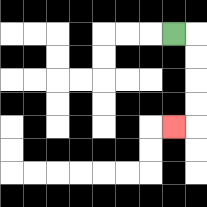{'start': '[7, 1]', 'end': '[7, 5]', 'path_directions': 'R,D,D,D,D,L', 'path_coordinates': '[[7, 1], [8, 1], [8, 2], [8, 3], [8, 4], [8, 5], [7, 5]]'}